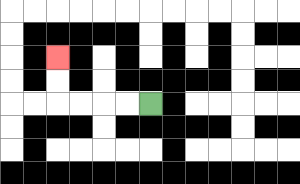{'start': '[6, 4]', 'end': '[2, 2]', 'path_directions': 'L,L,L,L,U,U', 'path_coordinates': '[[6, 4], [5, 4], [4, 4], [3, 4], [2, 4], [2, 3], [2, 2]]'}